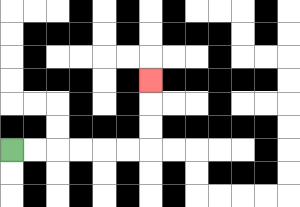{'start': '[0, 6]', 'end': '[6, 3]', 'path_directions': 'R,R,R,R,R,R,U,U,U', 'path_coordinates': '[[0, 6], [1, 6], [2, 6], [3, 6], [4, 6], [5, 6], [6, 6], [6, 5], [6, 4], [6, 3]]'}